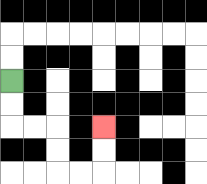{'start': '[0, 3]', 'end': '[4, 5]', 'path_directions': 'D,D,R,R,D,D,R,R,U,U', 'path_coordinates': '[[0, 3], [0, 4], [0, 5], [1, 5], [2, 5], [2, 6], [2, 7], [3, 7], [4, 7], [4, 6], [4, 5]]'}